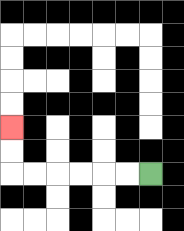{'start': '[6, 7]', 'end': '[0, 5]', 'path_directions': 'L,L,L,L,L,L,U,U', 'path_coordinates': '[[6, 7], [5, 7], [4, 7], [3, 7], [2, 7], [1, 7], [0, 7], [0, 6], [0, 5]]'}